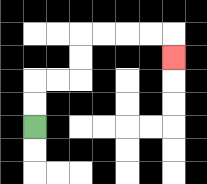{'start': '[1, 5]', 'end': '[7, 2]', 'path_directions': 'U,U,R,R,U,U,R,R,R,R,D', 'path_coordinates': '[[1, 5], [1, 4], [1, 3], [2, 3], [3, 3], [3, 2], [3, 1], [4, 1], [5, 1], [6, 1], [7, 1], [7, 2]]'}